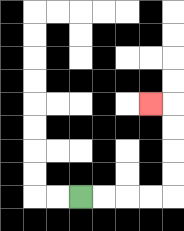{'start': '[3, 8]', 'end': '[6, 4]', 'path_directions': 'R,R,R,R,U,U,U,U,L', 'path_coordinates': '[[3, 8], [4, 8], [5, 8], [6, 8], [7, 8], [7, 7], [7, 6], [7, 5], [7, 4], [6, 4]]'}